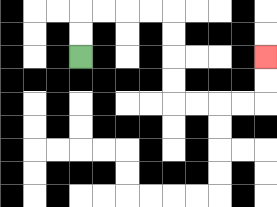{'start': '[3, 2]', 'end': '[11, 2]', 'path_directions': 'U,U,R,R,R,R,D,D,D,D,R,R,R,R,U,U', 'path_coordinates': '[[3, 2], [3, 1], [3, 0], [4, 0], [5, 0], [6, 0], [7, 0], [7, 1], [7, 2], [7, 3], [7, 4], [8, 4], [9, 4], [10, 4], [11, 4], [11, 3], [11, 2]]'}